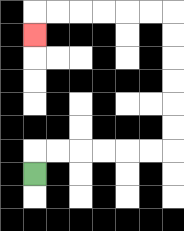{'start': '[1, 7]', 'end': '[1, 1]', 'path_directions': 'U,R,R,R,R,R,R,U,U,U,U,U,U,L,L,L,L,L,L,D', 'path_coordinates': '[[1, 7], [1, 6], [2, 6], [3, 6], [4, 6], [5, 6], [6, 6], [7, 6], [7, 5], [7, 4], [7, 3], [7, 2], [7, 1], [7, 0], [6, 0], [5, 0], [4, 0], [3, 0], [2, 0], [1, 0], [1, 1]]'}